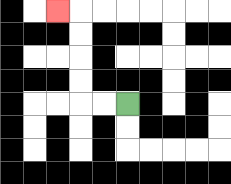{'start': '[5, 4]', 'end': '[2, 0]', 'path_directions': 'L,L,U,U,U,U,L', 'path_coordinates': '[[5, 4], [4, 4], [3, 4], [3, 3], [3, 2], [3, 1], [3, 0], [2, 0]]'}